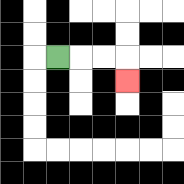{'start': '[2, 2]', 'end': '[5, 3]', 'path_directions': 'R,R,R,D', 'path_coordinates': '[[2, 2], [3, 2], [4, 2], [5, 2], [5, 3]]'}